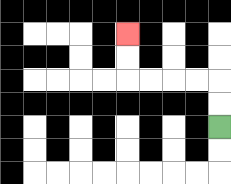{'start': '[9, 5]', 'end': '[5, 1]', 'path_directions': 'U,U,L,L,L,L,U,U', 'path_coordinates': '[[9, 5], [9, 4], [9, 3], [8, 3], [7, 3], [6, 3], [5, 3], [5, 2], [5, 1]]'}